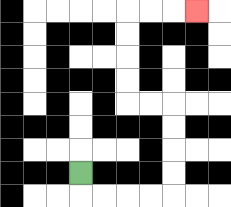{'start': '[3, 7]', 'end': '[8, 0]', 'path_directions': 'D,R,R,R,R,U,U,U,U,L,L,U,U,U,U,R,R,R', 'path_coordinates': '[[3, 7], [3, 8], [4, 8], [5, 8], [6, 8], [7, 8], [7, 7], [7, 6], [7, 5], [7, 4], [6, 4], [5, 4], [5, 3], [5, 2], [5, 1], [5, 0], [6, 0], [7, 0], [8, 0]]'}